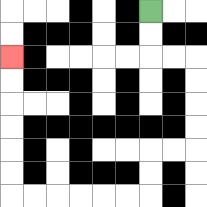{'start': '[6, 0]', 'end': '[0, 2]', 'path_directions': 'D,D,R,R,D,D,D,D,L,L,D,D,L,L,L,L,L,L,U,U,U,U,U,U', 'path_coordinates': '[[6, 0], [6, 1], [6, 2], [7, 2], [8, 2], [8, 3], [8, 4], [8, 5], [8, 6], [7, 6], [6, 6], [6, 7], [6, 8], [5, 8], [4, 8], [3, 8], [2, 8], [1, 8], [0, 8], [0, 7], [0, 6], [0, 5], [0, 4], [0, 3], [0, 2]]'}